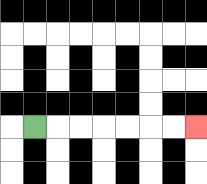{'start': '[1, 5]', 'end': '[8, 5]', 'path_directions': 'R,R,R,R,R,R,R', 'path_coordinates': '[[1, 5], [2, 5], [3, 5], [4, 5], [5, 5], [6, 5], [7, 5], [8, 5]]'}